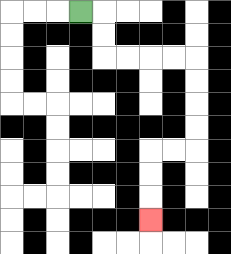{'start': '[3, 0]', 'end': '[6, 9]', 'path_directions': 'R,D,D,R,R,R,R,D,D,D,D,L,L,D,D,D', 'path_coordinates': '[[3, 0], [4, 0], [4, 1], [4, 2], [5, 2], [6, 2], [7, 2], [8, 2], [8, 3], [8, 4], [8, 5], [8, 6], [7, 6], [6, 6], [6, 7], [6, 8], [6, 9]]'}